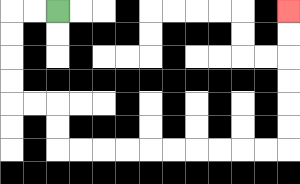{'start': '[2, 0]', 'end': '[12, 0]', 'path_directions': 'L,L,D,D,D,D,R,R,D,D,R,R,R,R,R,R,R,R,R,R,U,U,U,U,U,U', 'path_coordinates': '[[2, 0], [1, 0], [0, 0], [0, 1], [0, 2], [0, 3], [0, 4], [1, 4], [2, 4], [2, 5], [2, 6], [3, 6], [4, 6], [5, 6], [6, 6], [7, 6], [8, 6], [9, 6], [10, 6], [11, 6], [12, 6], [12, 5], [12, 4], [12, 3], [12, 2], [12, 1], [12, 0]]'}